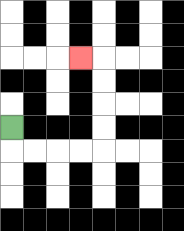{'start': '[0, 5]', 'end': '[3, 2]', 'path_directions': 'D,R,R,R,R,U,U,U,U,L', 'path_coordinates': '[[0, 5], [0, 6], [1, 6], [2, 6], [3, 6], [4, 6], [4, 5], [4, 4], [4, 3], [4, 2], [3, 2]]'}